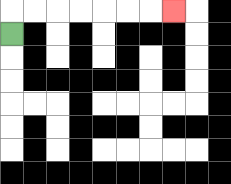{'start': '[0, 1]', 'end': '[7, 0]', 'path_directions': 'U,R,R,R,R,R,R,R', 'path_coordinates': '[[0, 1], [0, 0], [1, 0], [2, 0], [3, 0], [4, 0], [5, 0], [6, 0], [7, 0]]'}